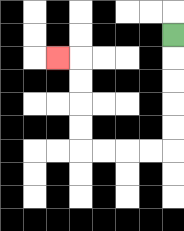{'start': '[7, 1]', 'end': '[2, 2]', 'path_directions': 'D,D,D,D,D,L,L,L,L,U,U,U,U,L', 'path_coordinates': '[[7, 1], [7, 2], [7, 3], [7, 4], [7, 5], [7, 6], [6, 6], [5, 6], [4, 6], [3, 6], [3, 5], [3, 4], [3, 3], [3, 2], [2, 2]]'}